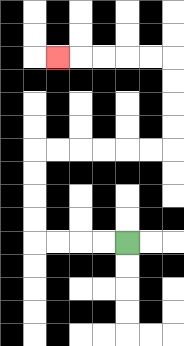{'start': '[5, 10]', 'end': '[2, 2]', 'path_directions': 'L,L,L,L,U,U,U,U,R,R,R,R,R,R,U,U,U,U,L,L,L,L,L', 'path_coordinates': '[[5, 10], [4, 10], [3, 10], [2, 10], [1, 10], [1, 9], [1, 8], [1, 7], [1, 6], [2, 6], [3, 6], [4, 6], [5, 6], [6, 6], [7, 6], [7, 5], [7, 4], [7, 3], [7, 2], [6, 2], [5, 2], [4, 2], [3, 2], [2, 2]]'}